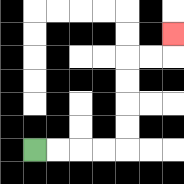{'start': '[1, 6]', 'end': '[7, 1]', 'path_directions': 'R,R,R,R,U,U,U,U,R,R,U', 'path_coordinates': '[[1, 6], [2, 6], [3, 6], [4, 6], [5, 6], [5, 5], [5, 4], [5, 3], [5, 2], [6, 2], [7, 2], [7, 1]]'}